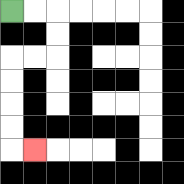{'start': '[0, 0]', 'end': '[1, 6]', 'path_directions': 'R,R,D,D,L,L,D,D,D,D,R', 'path_coordinates': '[[0, 0], [1, 0], [2, 0], [2, 1], [2, 2], [1, 2], [0, 2], [0, 3], [0, 4], [0, 5], [0, 6], [1, 6]]'}